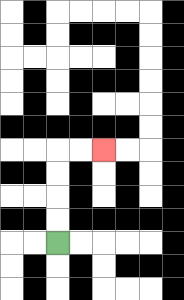{'start': '[2, 10]', 'end': '[4, 6]', 'path_directions': 'U,U,U,U,R,R', 'path_coordinates': '[[2, 10], [2, 9], [2, 8], [2, 7], [2, 6], [3, 6], [4, 6]]'}